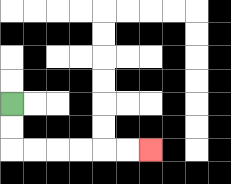{'start': '[0, 4]', 'end': '[6, 6]', 'path_directions': 'D,D,R,R,R,R,R,R', 'path_coordinates': '[[0, 4], [0, 5], [0, 6], [1, 6], [2, 6], [3, 6], [4, 6], [5, 6], [6, 6]]'}